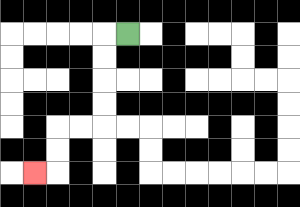{'start': '[5, 1]', 'end': '[1, 7]', 'path_directions': 'L,D,D,D,D,L,L,D,D,L', 'path_coordinates': '[[5, 1], [4, 1], [4, 2], [4, 3], [4, 4], [4, 5], [3, 5], [2, 5], [2, 6], [2, 7], [1, 7]]'}